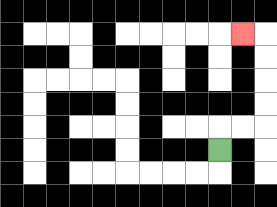{'start': '[9, 6]', 'end': '[10, 1]', 'path_directions': 'U,R,R,U,U,U,U,L', 'path_coordinates': '[[9, 6], [9, 5], [10, 5], [11, 5], [11, 4], [11, 3], [11, 2], [11, 1], [10, 1]]'}